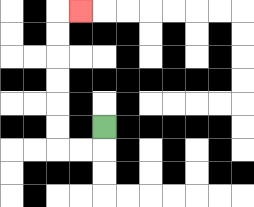{'start': '[4, 5]', 'end': '[3, 0]', 'path_directions': 'D,L,L,U,U,U,U,U,U,R', 'path_coordinates': '[[4, 5], [4, 6], [3, 6], [2, 6], [2, 5], [2, 4], [2, 3], [2, 2], [2, 1], [2, 0], [3, 0]]'}